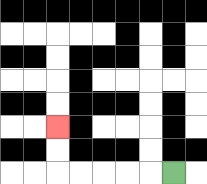{'start': '[7, 7]', 'end': '[2, 5]', 'path_directions': 'L,L,L,L,L,U,U', 'path_coordinates': '[[7, 7], [6, 7], [5, 7], [4, 7], [3, 7], [2, 7], [2, 6], [2, 5]]'}